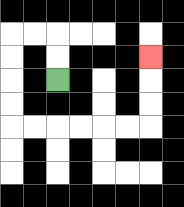{'start': '[2, 3]', 'end': '[6, 2]', 'path_directions': 'U,U,L,L,D,D,D,D,R,R,R,R,R,R,U,U,U', 'path_coordinates': '[[2, 3], [2, 2], [2, 1], [1, 1], [0, 1], [0, 2], [0, 3], [0, 4], [0, 5], [1, 5], [2, 5], [3, 5], [4, 5], [5, 5], [6, 5], [6, 4], [6, 3], [6, 2]]'}